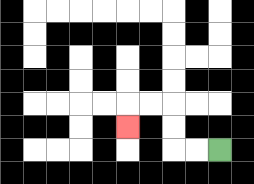{'start': '[9, 6]', 'end': '[5, 5]', 'path_directions': 'L,L,U,U,L,L,D', 'path_coordinates': '[[9, 6], [8, 6], [7, 6], [7, 5], [7, 4], [6, 4], [5, 4], [5, 5]]'}